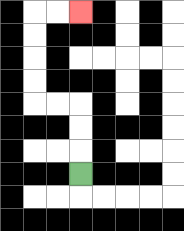{'start': '[3, 7]', 'end': '[3, 0]', 'path_directions': 'U,U,U,L,L,U,U,U,U,R,R', 'path_coordinates': '[[3, 7], [3, 6], [3, 5], [3, 4], [2, 4], [1, 4], [1, 3], [1, 2], [1, 1], [1, 0], [2, 0], [3, 0]]'}